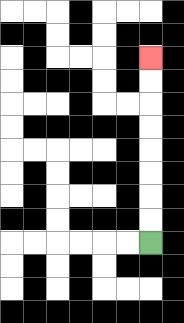{'start': '[6, 10]', 'end': '[6, 2]', 'path_directions': 'U,U,U,U,U,U,U,U', 'path_coordinates': '[[6, 10], [6, 9], [6, 8], [6, 7], [6, 6], [6, 5], [6, 4], [6, 3], [6, 2]]'}